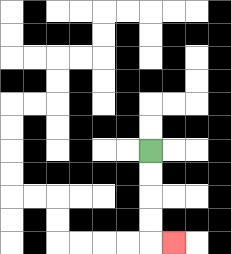{'start': '[6, 6]', 'end': '[7, 10]', 'path_directions': 'D,D,D,D,R', 'path_coordinates': '[[6, 6], [6, 7], [6, 8], [6, 9], [6, 10], [7, 10]]'}